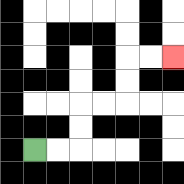{'start': '[1, 6]', 'end': '[7, 2]', 'path_directions': 'R,R,U,U,R,R,U,U,R,R', 'path_coordinates': '[[1, 6], [2, 6], [3, 6], [3, 5], [3, 4], [4, 4], [5, 4], [5, 3], [5, 2], [6, 2], [7, 2]]'}